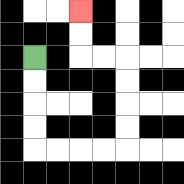{'start': '[1, 2]', 'end': '[3, 0]', 'path_directions': 'D,D,D,D,R,R,R,R,U,U,U,U,L,L,U,U', 'path_coordinates': '[[1, 2], [1, 3], [1, 4], [1, 5], [1, 6], [2, 6], [3, 6], [4, 6], [5, 6], [5, 5], [5, 4], [5, 3], [5, 2], [4, 2], [3, 2], [3, 1], [3, 0]]'}